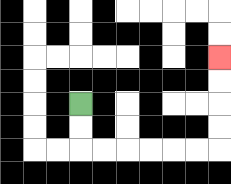{'start': '[3, 4]', 'end': '[9, 2]', 'path_directions': 'D,D,R,R,R,R,R,R,U,U,U,U', 'path_coordinates': '[[3, 4], [3, 5], [3, 6], [4, 6], [5, 6], [6, 6], [7, 6], [8, 6], [9, 6], [9, 5], [9, 4], [9, 3], [9, 2]]'}